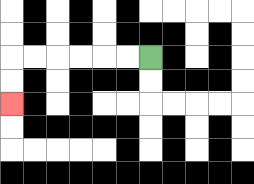{'start': '[6, 2]', 'end': '[0, 4]', 'path_directions': 'L,L,L,L,L,L,D,D', 'path_coordinates': '[[6, 2], [5, 2], [4, 2], [3, 2], [2, 2], [1, 2], [0, 2], [0, 3], [0, 4]]'}